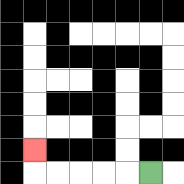{'start': '[6, 7]', 'end': '[1, 6]', 'path_directions': 'L,L,L,L,L,U', 'path_coordinates': '[[6, 7], [5, 7], [4, 7], [3, 7], [2, 7], [1, 7], [1, 6]]'}